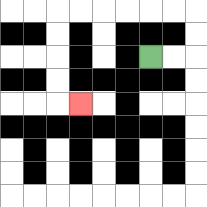{'start': '[6, 2]', 'end': '[3, 4]', 'path_directions': 'R,R,U,U,L,L,L,L,L,L,D,D,D,D,R', 'path_coordinates': '[[6, 2], [7, 2], [8, 2], [8, 1], [8, 0], [7, 0], [6, 0], [5, 0], [4, 0], [3, 0], [2, 0], [2, 1], [2, 2], [2, 3], [2, 4], [3, 4]]'}